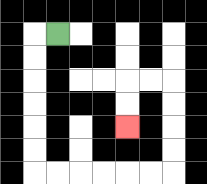{'start': '[2, 1]', 'end': '[5, 5]', 'path_directions': 'L,D,D,D,D,D,D,R,R,R,R,R,R,U,U,U,U,L,L,D,D', 'path_coordinates': '[[2, 1], [1, 1], [1, 2], [1, 3], [1, 4], [1, 5], [1, 6], [1, 7], [2, 7], [3, 7], [4, 7], [5, 7], [6, 7], [7, 7], [7, 6], [7, 5], [7, 4], [7, 3], [6, 3], [5, 3], [5, 4], [5, 5]]'}